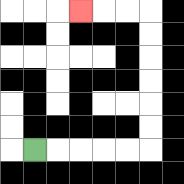{'start': '[1, 6]', 'end': '[3, 0]', 'path_directions': 'R,R,R,R,R,U,U,U,U,U,U,L,L,L', 'path_coordinates': '[[1, 6], [2, 6], [3, 6], [4, 6], [5, 6], [6, 6], [6, 5], [6, 4], [6, 3], [6, 2], [6, 1], [6, 0], [5, 0], [4, 0], [3, 0]]'}